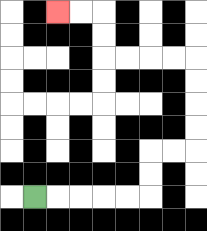{'start': '[1, 8]', 'end': '[2, 0]', 'path_directions': 'R,R,R,R,R,U,U,R,R,U,U,U,U,L,L,L,L,U,U,L,L', 'path_coordinates': '[[1, 8], [2, 8], [3, 8], [4, 8], [5, 8], [6, 8], [6, 7], [6, 6], [7, 6], [8, 6], [8, 5], [8, 4], [8, 3], [8, 2], [7, 2], [6, 2], [5, 2], [4, 2], [4, 1], [4, 0], [3, 0], [2, 0]]'}